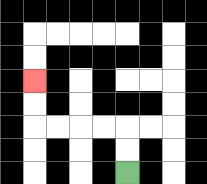{'start': '[5, 7]', 'end': '[1, 3]', 'path_directions': 'U,U,L,L,L,L,U,U', 'path_coordinates': '[[5, 7], [5, 6], [5, 5], [4, 5], [3, 5], [2, 5], [1, 5], [1, 4], [1, 3]]'}